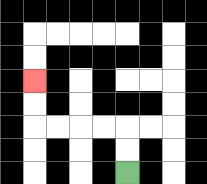{'start': '[5, 7]', 'end': '[1, 3]', 'path_directions': 'U,U,L,L,L,L,U,U', 'path_coordinates': '[[5, 7], [5, 6], [5, 5], [4, 5], [3, 5], [2, 5], [1, 5], [1, 4], [1, 3]]'}